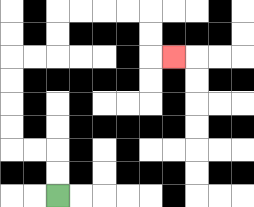{'start': '[2, 8]', 'end': '[7, 2]', 'path_directions': 'U,U,L,L,U,U,U,U,R,R,U,U,R,R,R,R,D,D,R', 'path_coordinates': '[[2, 8], [2, 7], [2, 6], [1, 6], [0, 6], [0, 5], [0, 4], [0, 3], [0, 2], [1, 2], [2, 2], [2, 1], [2, 0], [3, 0], [4, 0], [5, 0], [6, 0], [6, 1], [6, 2], [7, 2]]'}